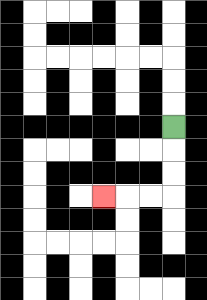{'start': '[7, 5]', 'end': '[4, 8]', 'path_directions': 'D,D,D,L,L,L', 'path_coordinates': '[[7, 5], [7, 6], [7, 7], [7, 8], [6, 8], [5, 8], [4, 8]]'}